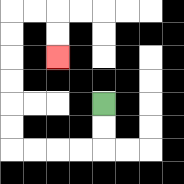{'start': '[4, 4]', 'end': '[2, 2]', 'path_directions': 'D,D,L,L,L,L,U,U,U,U,U,U,R,R,D,D', 'path_coordinates': '[[4, 4], [4, 5], [4, 6], [3, 6], [2, 6], [1, 6], [0, 6], [0, 5], [0, 4], [0, 3], [0, 2], [0, 1], [0, 0], [1, 0], [2, 0], [2, 1], [2, 2]]'}